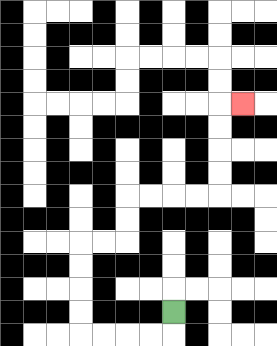{'start': '[7, 13]', 'end': '[10, 4]', 'path_directions': 'D,L,L,L,L,U,U,U,U,R,R,U,U,R,R,R,R,U,U,U,U,R', 'path_coordinates': '[[7, 13], [7, 14], [6, 14], [5, 14], [4, 14], [3, 14], [3, 13], [3, 12], [3, 11], [3, 10], [4, 10], [5, 10], [5, 9], [5, 8], [6, 8], [7, 8], [8, 8], [9, 8], [9, 7], [9, 6], [9, 5], [9, 4], [10, 4]]'}